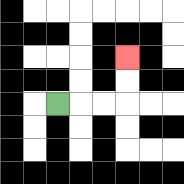{'start': '[2, 4]', 'end': '[5, 2]', 'path_directions': 'R,R,R,U,U', 'path_coordinates': '[[2, 4], [3, 4], [4, 4], [5, 4], [5, 3], [5, 2]]'}